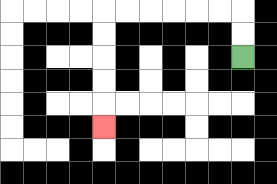{'start': '[10, 2]', 'end': '[4, 5]', 'path_directions': 'U,U,L,L,L,L,L,L,D,D,D,D,D', 'path_coordinates': '[[10, 2], [10, 1], [10, 0], [9, 0], [8, 0], [7, 0], [6, 0], [5, 0], [4, 0], [4, 1], [4, 2], [4, 3], [4, 4], [4, 5]]'}